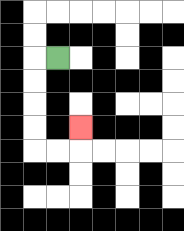{'start': '[2, 2]', 'end': '[3, 5]', 'path_directions': 'L,D,D,D,D,R,R,U', 'path_coordinates': '[[2, 2], [1, 2], [1, 3], [1, 4], [1, 5], [1, 6], [2, 6], [3, 6], [3, 5]]'}